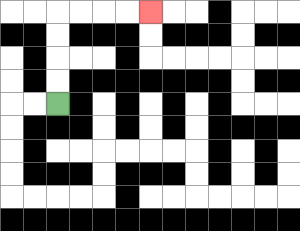{'start': '[2, 4]', 'end': '[6, 0]', 'path_directions': 'U,U,U,U,R,R,R,R', 'path_coordinates': '[[2, 4], [2, 3], [2, 2], [2, 1], [2, 0], [3, 0], [4, 0], [5, 0], [6, 0]]'}